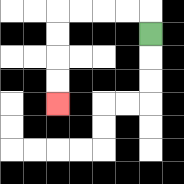{'start': '[6, 1]', 'end': '[2, 4]', 'path_directions': 'U,L,L,L,L,D,D,D,D', 'path_coordinates': '[[6, 1], [6, 0], [5, 0], [4, 0], [3, 0], [2, 0], [2, 1], [2, 2], [2, 3], [2, 4]]'}